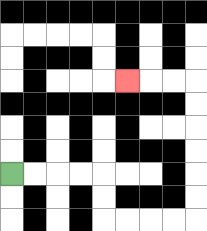{'start': '[0, 7]', 'end': '[5, 3]', 'path_directions': 'R,R,R,R,D,D,R,R,R,R,U,U,U,U,U,U,L,L,L', 'path_coordinates': '[[0, 7], [1, 7], [2, 7], [3, 7], [4, 7], [4, 8], [4, 9], [5, 9], [6, 9], [7, 9], [8, 9], [8, 8], [8, 7], [8, 6], [8, 5], [8, 4], [8, 3], [7, 3], [6, 3], [5, 3]]'}